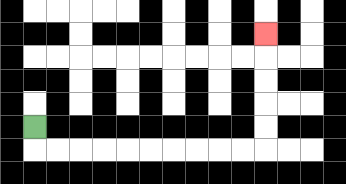{'start': '[1, 5]', 'end': '[11, 1]', 'path_directions': 'D,R,R,R,R,R,R,R,R,R,R,U,U,U,U,U', 'path_coordinates': '[[1, 5], [1, 6], [2, 6], [3, 6], [4, 6], [5, 6], [6, 6], [7, 6], [8, 6], [9, 6], [10, 6], [11, 6], [11, 5], [11, 4], [11, 3], [11, 2], [11, 1]]'}